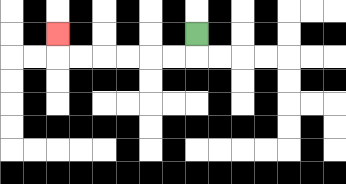{'start': '[8, 1]', 'end': '[2, 1]', 'path_directions': 'D,L,L,L,L,L,L,U', 'path_coordinates': '[[8, 1], [8, 2], [7, 2], [6, 2], [5, 2], [4, 2], [3, 2], [2, 2], [2, 1]]'}